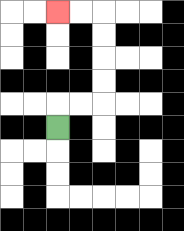{'start': '[2, 5]', 'end': '[2, 0]', 'path_directions': 'U,R,R,U,U,U,U,L,L', 'path_coordinates': '[[2, 5], [2, 4], [3, 4], [4, 4], [4, 3], [4, 2], [4, 1], [4, 0], [3, 0], [2, 0]]'}